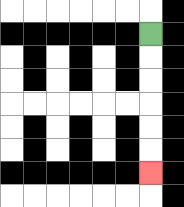{'start': '[6, 1]', 'end': '[6, 7]', 'path_directions': 'D,D,D,D,D,D', 'path_coordinates': '[[6, 1], [6, 2], [6, 3], [6, 4], [6, 5], [6, 6], [6, 7]]'}